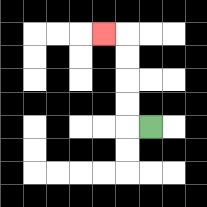{'start': '[6, 5]', 'end': '[4, 1]', 'path_directions': 'L,U,U,U,U,L', 'path_coordinates': '[[6, 5], [5, 5], [5, 4], [5, 3], [5, 2], [5, 1], [4, 1]]'}